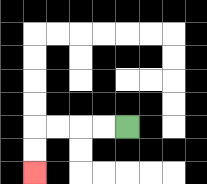{'start': '[5, 5]', 'end': '[1, 7]', 'path_directions': 'L,L,L,L,D,D', 'path_coordinates': '[[5, 5], [4, 5], [3, 5], [2, 5], [1, 5], [1, 6], [1, 7]]'}